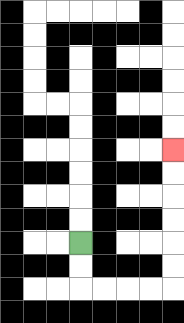{'start': '[3, 10]', 'end': '[7, 6]', 'path_directions': 'D,D,R,R,R,R,U,U,U,U,U,U', 'path_coordinates': '[[3, 10], [3, 11], [3, 12], [4, 12], [5, 12], [6, 12], [7, 12], [7, 11], [7, 10], [7, 9], [7, 8], [7, 7], [7, 6]]'}